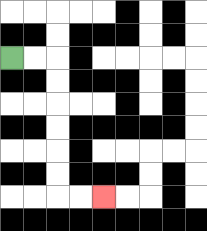{'start': '[0, 2]', 'end': '[4, 8]', 'path_directions': 'R,R,D,D,D,D,D,D,R,R', 'path_coordinates': '[[0, 2], [1, 2], [2, 2], [2, 3], [2, 4], [2, 5], [2, 6], [2, 7], [2, 8], [3, 8], [4, 8]]'}